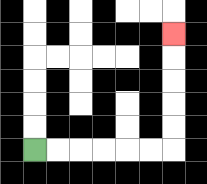{'start': '[1, 6]', 'end': '[7, 1]', 'path_directions': 'R,R,R,R,R,R,U,U,U,U,U', 'path_coordinates': '[[1, 6], [2, 6], [3, 6], [4, 6], [5, 6], [6, 6], [7, 6], [7, 5], [7, 4], [7, 3], [7, 2], [7, 1]]'}